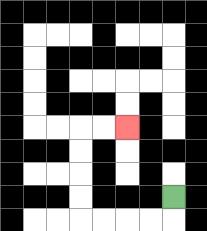{'start': '[7, 8]', 'end': '[5, 5]', 'path_directions': 'D,L,L,L,L,U,U,U,U,R,R', 'path_coordinates': '[[7, 8], [7, 9], [6, 9], [5, 9], [4, 9], [3, 9], [3, 8], [3, 7], [3, 6], [3, 5], [4, 5], [5, 5]]'}